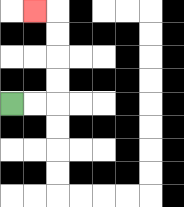{'start': '[0, 4]', 'end': '[1, 0]', 'path_directions': 'R,R,U,U,U,U,L', 'path_coordinates': '[[0, 4], [1, 4], [2, 4], [2, 3], [2, 2], [2, 1], [2, 0], [1, 0]]'}